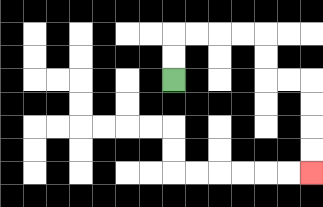{'start': '[7, 3]', 'end': '[13, 7]', 'path_directions': 'U,U,R,R,R,R,D,D,R,R,D,D,D,D', 'path_coordinates': '[[7, 3], [7, 2], [7, 1], [8, 1], [9, 1], [10, 1], [11, 1], [11, 2], [11, 3], [12, 3], [13, 3], [13, 4], [13, 5], [13, 6], [13, 7]]'}